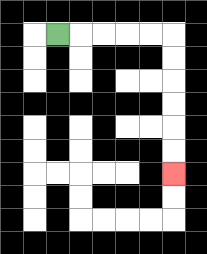{'start': '[2, 1]', 'end': '[7, 7]', 'path_directions': 'R,R,R,R,R,D,D,D,D,D,D', 'path_coordinates': '[[2, 1], [3, 1], [4, 1], [5, 1], [6, 1], [7, 1], [7, 2], [7, 3], [7, 4], [7, 5], [7, 6], [7, 7]]'}